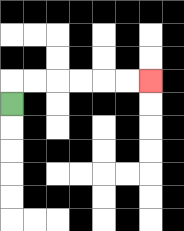{'start': '[0, 4]', 'end': '[6, 3]', 'path_directions': 'U,R,R,R,R,R,R', 'path_coordinates': '[[0, 4], [0, 3], [1, 3], [2, 3], [3, 3], [4, 3], [5, 3], [6, 3]]'}